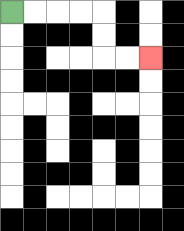{'start': '[0, 0]', 'end': '[6, 2]', 'path_directions': 'R,R,R,R,D,D,R,R', 'path_coordinates': '[[0, 0], [1, 0], [2, 0], [3, 0], [4, 0], [4, 1], [4, 2], [5, 2], [6, 2]]'}